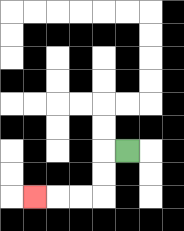{'start': '[5, 6]', 'end': '[1, 8]', 'path_directions': 'L,D,D,L,L,L', 'path_coordinates': '[[5, 6], [4, 6], [4, 7], [4, 8], [3, 8], [2, 8], [1, 8]]'}